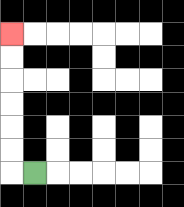{'start': '[1, 7]', 'end': '[0, 1]', 'path_directions': 'L,U,U,U,U,U,U', 'path_coordinates': '[[1, 7], [0, 7], [0, 6], [0, 5], [0, 4], [0, 3], [0, 2], [0, 1]]'}